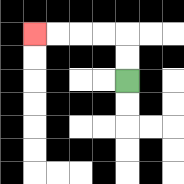{'start': '[5, 3]', 'end': '[1, 1]', 'path_directions': 'U,U,L,L,L,L', 'path_coordinates': '[[5, 3], [5, 2], [5, 1], [4, 1], [3, 1], [2, 1], [1, 1]]'}